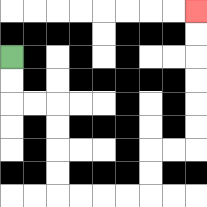{'start': '[0, 2]', 'end': '[8, 0]', 'path_directions': 'D,D,R,R,D,D,D,D,R,R,R,R,U,U,R,R,U,U,U,U,U,U', 'path_coordinates': '[[0, 2], [0, 3], [0, 4], [1, 4], [2, 4], [2, 5], [2, 6], [2, 7], [2, 8], [3, 8], [4, 8], [5, 8], [6, 8], [6, 7], [6, 6], [7, 6], [8, 6], [8, 5], [8, 4], [8, 3], [8, 2], [8, 1], [8, 0]]'}